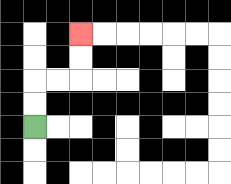{'start': '[1, 5]', 'end': '[3, 1]', 'path_directions': 'U,U,R,R,U,U', 'path_coordinates': '[[1, 5], [1, 4], [1, 3], [2, 3], [3, 3], [3, 2], [3, 1]]'}